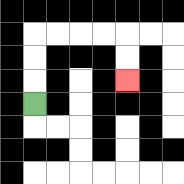{'start': '[1, 4]', 'end': '[5, 3]', 'path_directions': 'U,U,U,R,R,R,R,D,D', 'path_coordinates': '[[1, 4], [1, 3], [1, 2], [1, 1], [2, 1], [3, 1], [4, 1], [5, 1], [5, 2], [5, 3]]'}